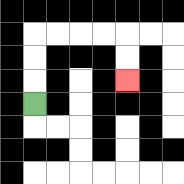{'start': '[1, 4]', 'end': '[5, 3]', 'path_directions': 'U,U,U,R,R,R,R,D,D', 'path_coordinates': '[[1, 4], [1, 3], [1, 2], [1, 1], [2, 1], [3, 1], [4, 1], [5, 1], [5, 2], [5, 3]]'}